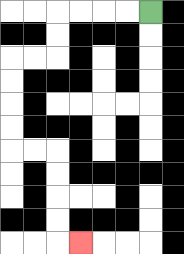{'start': '[6, 0]', 'end': '[3, 10]', 'path_directions': 'L,L,L,L,D,D,L,L,D,D,D,D,R,R,D,D,D,D,R', 'path_coordinates': '[[6, 0], [5, 0], [4, 0], [3, 0], [2, 0], [2, 1], [2, 2], [1, 2], [0, 2], [0, 3], [0, 4], [0, 5], [0, 6], [1, 6], [2, 6], [2, 7], [2, 8], [2, 9], [2, 10], [3, 10]]'}